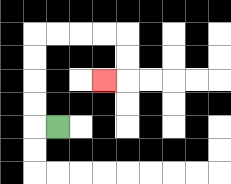{'start': '[2, 5]', 'end': '[4, 3]', 'path_directions': 'L,U,U,U,U,R,R,R,R,D,D,L', 'path_coordinates': '[[2, 5], [1, 5], [1, 4], [1, 3], [1, 2], [1, 1], [2, 1], [3, 1], [4, 1], [5, 1], [5, 2], [5, 3], [4, 3]]'}